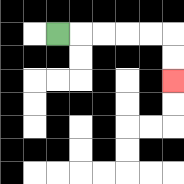{'start': '[2, 1]', 'end': '[7, 3]', 'path_directions': 'R,R,R,R,R,D,D', 'path_coordinates': '[[2, 1], [3, 1], [4, 1], [5, 1], [6, 1], [7, 1], [7, 2], [7, 3]]'}